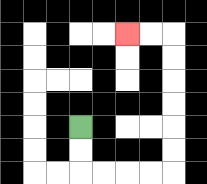{'start': '[3, 5]', 'end': '[5, 1]', 'path_directions': 'D,D,R,R,R,R,U,U,U,U,U,U,L,L', 'path_coordinates': '[[3, 5], [3, 6], [3, 7], [4, 7], [5, 7], [6, 7], [7, 7], [7, 6], [7, 5], [7, 4], [7, 3], [7, 2], [7, 1], [6, 1], [5, 1]]'}